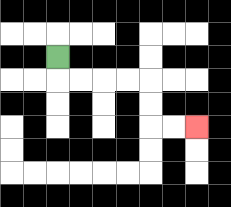{'start': '[2, 2]', 'end': '[8, 5]', 'path_directions': 'D,R,R,R,R,D,D,R,R', 'path_coordinates': '[[2, 2], [2, 3], [3, 3], [4, 3], [5, 3], [6, 3], [6, 4], [6, 5], [7, 5], [8, 5]]'}